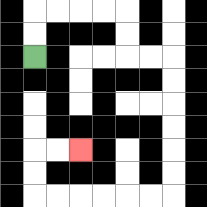{'start': '[1, 2]', 'end': '[3, 6]', 'path_directions': 'U,U,R,R,R,R,D,D,R,R,D,D,D,D,D,D,L,L,L,L,L,L,U,U,R,R', 'path_coordinates': '[[1, 2], [1, 1], [1, 0], [2, 0], [3, 0], [4, 0], [5, 0], [5, 1], [5, 2], [6, 2], [7, 2], [7, 3], [7, 4], [7, 5], [7, 6], [7, 7], [7, 8], [6, 8], [5, 8], [4, 8], [3, 8], [2, 8], [1, 8], [1, 7], [1, 6], [2, 6], [3, 6]]'}